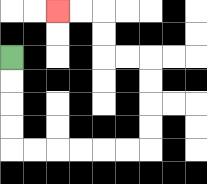{'start': '[0, 2]', 'end': '[2, 0]', 'path_directions': 'D,D,D,D,R,R,R,R,R,R,U,U,U,U,L,L,U,U,L,L', 'path_coordinates': '[[0, 2], [0, 3], [0, 4], [0, 5], [0, 6], [1, 6], [2, 6], [3, 6], [4, 6], [5, 6], [6, 6], [6, 5], [6, 4], [6, 3], [6, 2], [5, 2], [4, 2], [4, 1], [4, 0], [3, 0], [2, 0]]'}